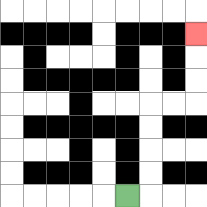{'start': '[5, 8]', 'end': '[8, 1]', 'path_directions': 'R,U,U,U,U,R,R,U,U,U', 'path_coordinates': '[[5, 8], [6, 8], [6, 7], [6, 6], [6, 5], [6, 4], [7, 4], [8, 4], [8, 3], [8, 2], [8, 1]]'}